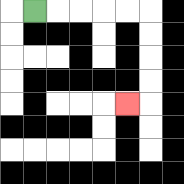{'start': '[1, 0]', 'end': '[5, 4]', 'path_directions': 'R,R,R,R,R,D,D,D,D,L', 'path_coordinates': '[[1, 0], [2, 0], [3, 0], [4, 0], [5, 0], [6, 0], [6, 1], [6, 2], [6, 3], [6, 4], [5, 4]]'}